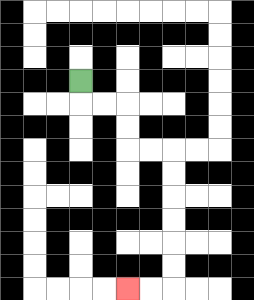{'start': '[3, 3]', 'end': '[5, 12]', 'path_directions': 'D,R,R,D,D,R,R,D,D,D,D,D,D,L,L', 'path_coordinates': '[[3, 3], [3, 4], [4, 4], [5, 4], [5, 5], [5, 6], [6, 6], [7, 6], [7, 7], [7, 8], [7, 9], [7, 10], [7, 11], [7, 12], [6, 12], [5, 12]]'}